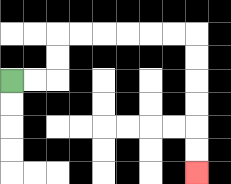{'start': '[0, 3]', 'end': '[8, 7]', 'path_directions': 'R,R,U,U,R,R,R,R,R,R,D,D,D,D,D,D', 'path_coordinates': '[[0, 3], [1, 3], [2, 3], [2, 2], [2, 1], [3, 1], [4, 1], [5, 1], [6, 1], [7, 1], [8, 1], [8, 2], [8, 3], [8, 4], [8, 5], [8, 6], [8, 7]]'}